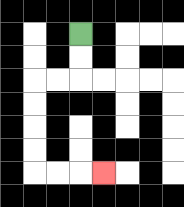{'start': '[3, 1]', 'end': '[4, 7]', 'path_directions': 'D,D,L,L,D,D,D,D,R,R,R', 'path_coordinates': '[[3, 1], [3, 2], [3, 3], [2, 3], [1, 3], [1, 4], [1, 5], [1, 6], [1, 7], [2, 7], [3, 7], [4, 7]]'}